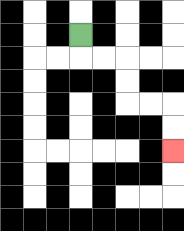{'start': '[3, 1]', 'end': '[7, 6]', 'path_directions': 'D,R,R,D,D,R,R,D,D', 'path_coordinates': '[[3, 1], [3, 2], [4, 2], [5, 2], [5, 3], [5, 4], [6, 4], [7, 4], [7, 5], [7, 6]]'}